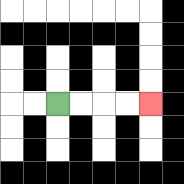{'start': '[2, 4]', 'end': '[6, 4]', 'path_directions': 'R,R,R,R', 'path_coordinates': '[[2, 4], [3, 4], [4, 4], [5, 4], [6, 4]]'}